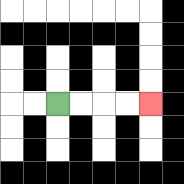{'start': '[2, 4]', 'end': '[6, 4]', 'path_directions': 'R,R,R,R', 'path_coordinates': '[[2, 4], [3, 4], [4, 4], [5, 4], [6, 4]]'}